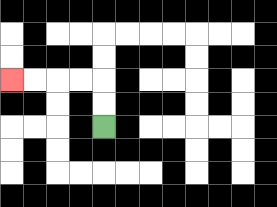{'start': '[4, 5]', 'end': '[0, 3]', 'path_directions': 'U,U,L,L,L,L', 'path_coordinates': '[[4, 5], [4, 4], [4, 3], [3, 3], [2, 3], [1, 3], [0, 3]]'}